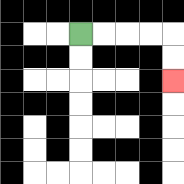{'start': '[3, 1]', 'end': '[7, 3]', 'path_directions': 'R,R,R,R,D,D', 'path_coordinates': '[[3, 1], [4, 1], [5, 1], [6, 1], [7, 1], [7, 2], [7, 3]]'}